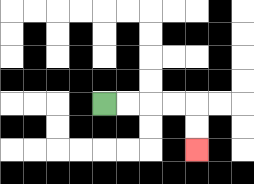{'start': '[4, 4]', 'end': '[8, 6]', 'path_directions': 'R,R,R,R,D,D', 'path_coordinates': '[[4, 4], [5, 4], [6, 4], [7, 4], [8, 4], [8, 5], [8, 6]]'}